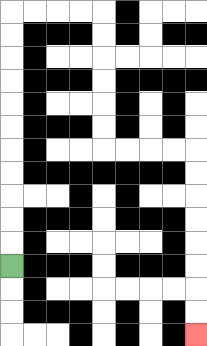{'start': '[0, 11]', 'end': '[8, 14]', 'path_directions': 'U,U,U,U,U,U,U,U,U,U,U,R,R,R,R,D,D,D,D,D,D,R,R,R,R,D,D,D,D,D,D,D,D', 'path_coordinates': '[[0, 11], [0, 10], [0, 9], [0, 8], [0, 7], [0, 6], [0, 5], [0, 4], [0, 3], [0, 2], [0, 1], [0, 0], [1, 0], [2, 0], [3, 0], [4, 0], [4, 1], [4, 2], [4, 3], [4, 4], [4, 5], [4, 6], [5, 6], [6, 6], [7, 6], [8, 6], [8, 7], [8, 8], [8, 9], [8, 10], [8, 11], [8, 12], [8, 13], [8, 14]]'}